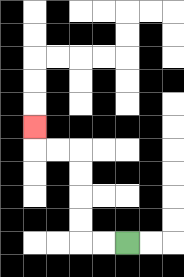{'start': '[5, 10]', 'end': '[1, 5]', 'path_directions': 'L,L,U,U,U,U,L,L,U', 'path_coordinates': '[[5, 10], [4, 10], [3, 10], [3, 9], [3, 8], [3, 7], [3, 6], [2, 6], [1, 6], [1, 5]]'}